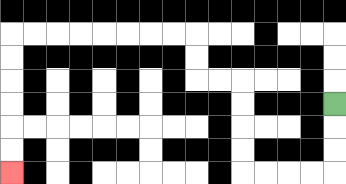{'start': '[14, 4]', 'end': '[0, 7]', 'path_directions': 'D,D,D,L,L,L,L,U,U,U,U,L,L,U,U,L,L,L,L,L,L,L,L,D,D,D,D,D,D', 'path_coordinates': '[[14, 4], [14, 5], [14, 6], [14, 7], [13, 7], [12, 7], [11, 7], [10, 7], [10, 6], [10, 5], [10, 4], [10, 3], [9, 3], [8, 3], [8, 2], [8, 1], [7, 1], [6, 1], [5, 1], [4, 1], [3, 1], [2, 1], [1, 1], [0, 1], [0, 2], [0, 3], [0, 4], [0, 5], [0, 6], [0, 7]]'}